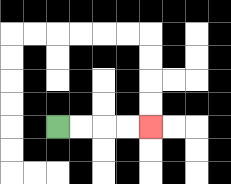{'start': '[2, 5]', 'end': '[6, 5]', 'path_directions': 'R,R,R,R', 'path_coordinates': '[[2, 5], [3, 5], [4, 5], [5, 5], [6, 5]]'}